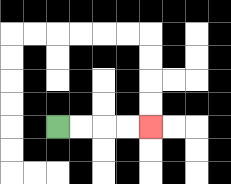{'start': '[2, 5]', 'end': '[6, 5]', 'path_directions': 'R,R,R,R', 'path_coordinates': '[[2, 5], [3, 5], [4, 5], [5, 5], [6, 5]]'}